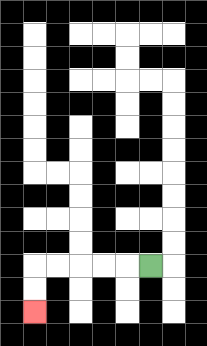{'start': '[6, 11]', 'end': '[1, 13]', 'path_directions': 'L,L,L,L,L,D,D', 'path_coordinates': '[[6, 11], [5, 11], [4, 11], [3, 11], [2, 11], [1, 11], [1, 12], [1, 13]]'}